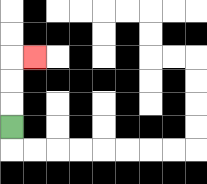{'start': '[0, 5]', 'end': '[1, 2]', 'path_directions': 'U,U,U,R', 'path_coordinates': '[[0, 5], [0, 4], [0, 3], [0, 2], [1, 2]]'}